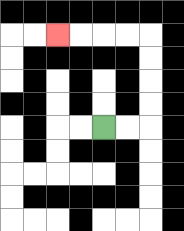{'start': '[4, 5]', 'end': '[2, 1]', 'path_directions': 'R,R,U,U,U,U,L,L,L,L', 'path_coordinates': '[[4, 5], [5, 5], [6, 5], [6, 4], [6, 3], [6, 2], [6, 1], [5, 1], [4, 1], [3, 1], [2, 1]]'}